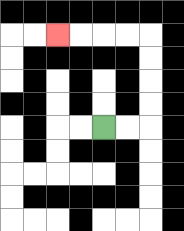{'start': '[4, 5]', 'end': '[2, 1]', 'path_directions': 'R,R,U,U,U,U,L,L,L,L', 'path_coordinates': '[[4, 5], [5, 5], [6, 5], [6, 4], [6, 3], [6, 2], [6, 1], [5, 1], [4, 1], [3, 1], [2, 1]]'}